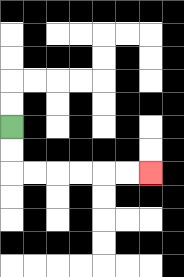{'start': '[0, 5]', 'end': '[6, 7]', 'path_directions': 'D,D,R,R,R,R,R,R', 'path_coordinates': '[[0, 5], [0, 6], [0, 7], [1, 7], [2, 7], [3, 7], [4, 7], [5, 7], [6, 7]]'}